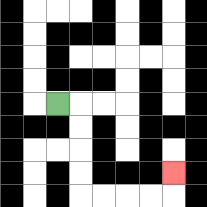{'start': '[2, 4]', 'end': '[7, 7]', 'path_directions': 'R,D,D,D,D,R,R,R,R,U', 'path_coordinates': '[[2, 4], [3, 4], [3, 5], [3, 6], [3, 7], [3, 8], [4, 8], [5, 8], [6, 8], [7, 8], [7, 7]]'}